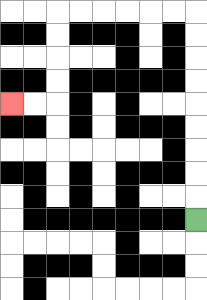{'start': '[8, 9]', 'end': '[0, 4]', 'path_directions': 'U,U,U,U,U,U,U,U,U,L,L,L,L,L,L,D,D,D,D,L,L', 'path_coordinates': '[[8, 9], [8, 8], [8, 7], [8, 6], [8, 5], [8, 4], [8, 3], [8, 2], [8, 1], [8, 0], [7, 0], [6, 0], [5, 0], [4, 0], [3, 0], [2, 0], [2, 1], [2, 2], [2, 3], [2, 4], [1, 4], [0, 4]]'}